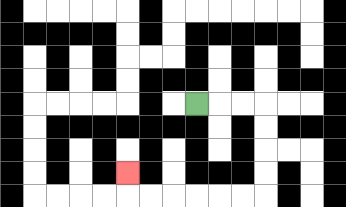{'start': '[8, 4]', 'end': '[5, 7]', 'path_directions': 'R,R,R,D,D,D,D,L,L,L,L,L,L,U', 'path_coordinates': '[[8, 4], [9, 4], [10, 4], [11, 4], [11, 5], [11, 6], [11, 7], [11, 8], [10, 8], [9, 8], [8, 8], [7, 8], [6, 8], [5, 8], [5, 7]]'}